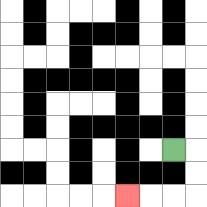{'start': '[7, 6]', 'end': '[5, 8]', 'path_directions': 'R,D,D,L,L,L', 'path_coordinates': '[[7, 6], [8, 6], [8, 7], [8, 8], [7, 8], [6, 8], [5, 8]]'}